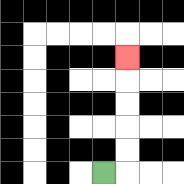{'start': '[4, 7]', 'end': '[5, 2]', 'path_directions': 'R,U,U,U,U,U', 'path_coordinates': '[[4, 7], [5, 7], [5, 6], [5, 5], [5, 4], [5, 3], [5, 2]]'}